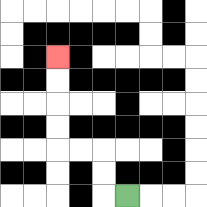{'start': '[5, 8]', 'end': '[2, 2]', 'path_directions': 'L,U,U,L,L,U,U,U,U', 'path_coordinates': '[[5, 8], [4, 8], [4, 7], [4, 6], [3, 6], [2, 6], [2, 5], [2, 4], [2, 3], [2, 2]]'}